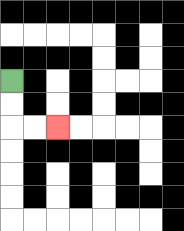{'start': '[0, 3]', 'end': '[2, 5]', 'path_directions': 'D,D,R,R', 'path_coordinates': '[[0, 3], [0, 4], [0, 5], [1, 5], [2, 5]]'}